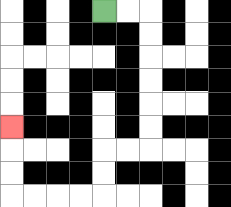{'start': '[4, 0]', 'end': '[0, 5]', 'path_directions': 'R,R,D,D,D,D,D,D,L,L,D,D,L,L,L,L,U,U,U', 'path_coordinates': '[[4, 0], [5, 0], [6, 0], [6, 1], [6, 2], [6, 3], [6, 4], [6, 5], [6, 6], [5, 6], [4, 6], [4, 7], [4, 8], [3, 8], [2, 8], [1, 8], [0, 8], [0, 7], [0, 6], [0, 5]]'}